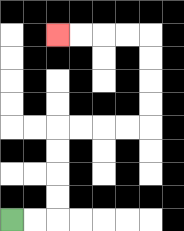{'start': '[0, 9]', 'end': '[2, 1]', 'path_directions': 'R,R,U,U,U,U,R,R,R,R,U,U,U,U,L,L,L,L', 'path_coordinates': '[[0, 9], [1, 9], [2, 9], [2, 8], [2, 7], [2, 6], [2, 5], [3, 5], [4, 5], [5, 5], [6, 5], [6, 4], [6, 3], [6, 2], [6, 1], [5, 1], [4, 1], [3, 1], [2, 1]]'}